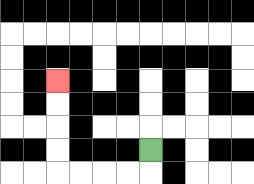{'start': '[6, 6]', 'end': '[2, 3]', 'path_directions': 'D,L,L,L,L,U,U,U,U', 'path_coordinates': '[[6, 6], [6, 7], [5, 7], [4, 7], [3, 7], [2, 7], [2, 6], [2, 5], [2, 4], [2, 3]]'}